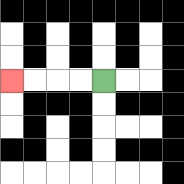{'start': '[4, 3]', 'end': '[0, 3]', 'path_directions': 'L,L,L,L', 'path_coordinates': '[[4, 3], [3, 3], [2, 3], [1, 3], [0, 3]]'}